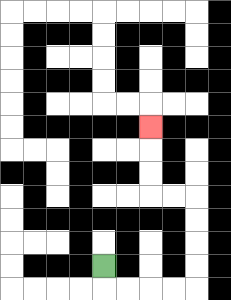{'start': '[4, 11]', 'end': '[6, 5]', 'path_directions': 'D,R,R,R,R,U,U,U,U,L,L,U,U,U', 'path_coordinates': '[[4, 11], [4, 12], [5, 12], [6, 12], [7, 12], [8, 12], [8, 11], [8, 10], [8, 9], [8, 8], [7, 8], [6, 8], [6, 7], [6, 6], [6, 5]]'}